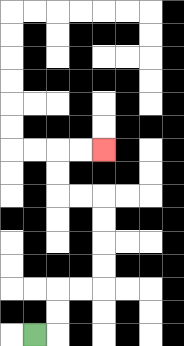{'start': '[1, 14]', 'end': '[4, 6]', 'path_directions': 'R,U,U,R,R,U,U,U,U,L,L,U,U,R,R', 'path_coordinates': '[[1, 14], [2, 14], [2, 13], [2, 12], [3, 12], [4, 12], [4, 11], [4, 10], [4, 9], [4, 8], [3, 8], [2, 8], [2, 7], [2, 6], [3, 6], [4, 6]]'}